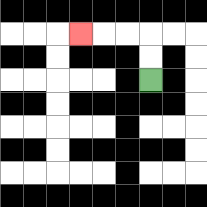{'start': '[6, 3]', 'end': '[3, 1]', 'path_directions': 'U,U,L,L,L', 'path_coordinates': '[[6, 3], [6, 2], [6, 1], [5, 1], [4, 1], [3, 1]]'}